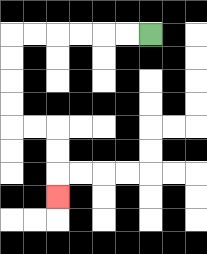{'start': '[6, 1]', 'end': '[2, 8]', 'path_directions': 'L,L,L,L,L,L,D,D,D,D,R,R,D,D,D', 'path_coordinates': '[[6, 1], [5, 1], [4, 1], [3, 1], [2, 1], [1, 1], [0, 1], [0, 2], [0, 3], [0, 4], [0, 5], [1, 5], [2, 5], [2, 6], [2, 7], [2, 8]]'}